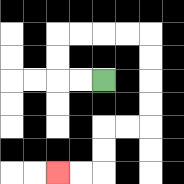{'start': '[4, 3]', 'end': '[2, 7]', 'path_directions': 'L,L,U,U,R,R,R,R,D,D,D,D,L,L,D,D,L,L', 'path_coordinates': '[[4, 3], [3, 3], [2, 3], [2, 2], [2, 1], [3, 1], [4, 1], [5, 1], [6, 1], [6, 2], [6, 3], [6, 4], [6, 5], [5, 5], [4, 5], [4, 6], [4, 7], [3, 7], [2, 7]]'}